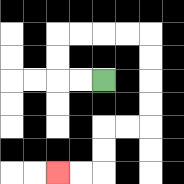{'start': '[4, 3]', 'end': '[2, 7]', 'path_directions': 'L,L,U,U,R,R,R,R,D,D,D,D,L,L,D,D,L,L', 'path_coordinates': '[[4, 3], [3, 3], [2, 3], [2, 2], [2, 1], [3, 1], [4, 1], [5, 1], [6, 1], [6, 2], [6, 3], [6, 4], [6, 5], [5, 5], [4, 5], [4, 6], [4, 7], [3, 7], [2, 7]]'}